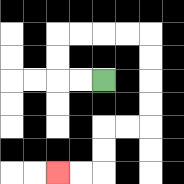{'start': '[4, 3]', 'end': '[2, 7]', 'path_directions': 'L,L,U,U,R,R,R,R,D,D,D,D,L,L,D,D,L,L', 'path_coordinates': '[[4, 3], [3, 3], [2, 3], [2, 2], [2, 1], [3, 1], [4, 1], [5, 1], [6, 1], [6, 2], [6, 3], [6, 4], [6, 5], [5, 5], [4, 5], [4, 6], [4, 7], [3, 7], [2, 7]]'}